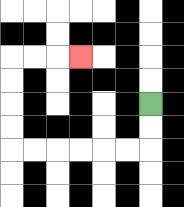{'start': '[6, 4]', 'end': '[3, 2]', 'path_directions': 'D,D,L,L,L,L,L,L,U,U,U,U,R,R,R', 'path_coordinates': '[[6, 4], [6, 5], [6, 6], [5, 6], [4, 6], [3, 6], [2, 6], [1, 6], [0, 6], [0, 5], [0, 4], [0, 3], [0, 2], [1, 2], [2, 2], [3, 2]]'}